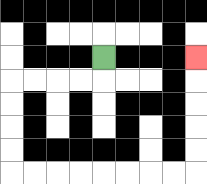{'start': '[4, 2]', 'end': '[8, 2]', 'path_directions': 'D,L,L,L,L,D,D,D,D,R,R,R,R,R,R,R,R,U,U,U,U,U', 'path_coordinates': '[[4, 2], [4, 3], [3, 3], [2, 3], [1, 3], [0, 3], [0, 4], [0, 5], [0, 6], [0, 7], [1, 7], [2, 7], [3, 7], [4, 7], [5, 7], [6, 7], [7, 7], [8, 7], [8, 6], [8, 5], [8, 4], [8, 3], [8, 2]]'}